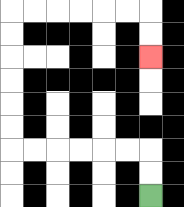{'start': '[6, 8]', 'end': '[6, 2]', 'path_directions': 'U,U,L,L,L,L,L,L,U,U,U,U,U,U,R,R,R,R,R,R,D,D', 'path_coordinates': '[[6, 8], [6, 7], [6, 6], [5, 6], [4, 6], [3, 6], [2, 6], [1, 6], [0, 6], [0, 5], [0, 4], [0, 3], [0, 2], [0, 1], [0, 0], [1, 0], [2, 0], [3, 0], [4, 0], [5, 0], [6, 0], [6, 1], [6, 2]]'}